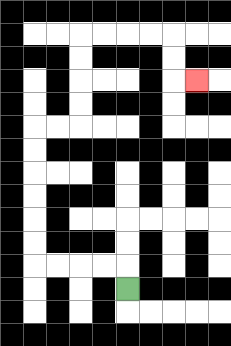{'start': '[5, 12]', 'end': '[8, 3]', 'path_directions': 'U,L,L,L,L,U,U,U,U,U,U,R,R,U,U,U,U,R,R,R,R,D,D,R', 'path_coordinates': '[[5, 12], [5, 11], [4, 11], [3, 11], [2, 11], [1, 11], [1, 10], [1, 9], [1, 8], [1, 7], [1, 6], [1, 5], [2, 5], [3, 5], [3, 4], [3, 3], [3, 2], [3, 1], [4, 1], [5, 1], [6, 1], [7, 1], [7, 2], [7, 3], [8, 3]]'}